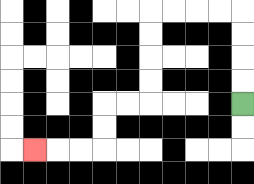{'start': '[10, 4]', 'end': '[1, 6]', 'path_directions': 'U,U,U,U,L,L,L,L,D,D,D,D,L,L,D,D,L,L,L', 'path_coordinates': '[[10, 4], [10, 3], [10, 2], [10, 1], [10, 0], [9, 0], [8, 0], [7, 0], [6, 0], [6, 1], [6, 2], [6, 3], [6, 4], [5, 4], [4, 4], [4, 5], [4, 6], [3, 6], [2, 6], [1, 6]]'}